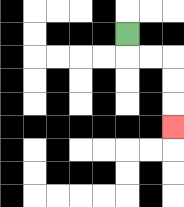{'start': '[5, 1]', 'end': '[7, 5]', 'path_directions': 'D,R,R,D,D,D', 'path_coordinates': '[[5, 1], [5, 2], [6, 2], [7, 2], [7, 3], [7, 4], [7, 5]]'}